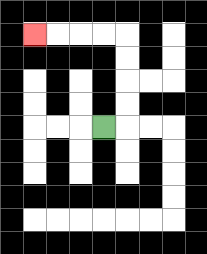{'start': '[4, 5]', 'end': '[1, 1]', 'path_directions': 'R,U,U,U,U,L,L,L,L', 'path_coordinates': '[[4, 5], [5, 5], [5, 4], [5, 3], [5, 2], [5, 1], [4, 1], [3, 1], [2, 1], [1, 1]]'}